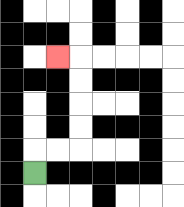{'start': '[1, 7]', 'end': '[2, 2]', 'path_directions': 'U,R,R,U,U,U,U,L', 'path_coordinates': '[[1, 7], [1, 6], [2, 6], [3, 6], [3, 5], [3, 4], [3, 3], [3, 2], [2, 2]]'}